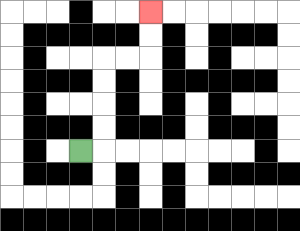{'start': '[3, 6]', 'end': '[6, 0]', 'path_directions': 'R,U,U,U,U,R,R,U,U', 'path_coordinates': '[[3, 6], [4, 6], [4, 5], [4, 4], [4, 3], [4, 2], [5, 2], [6, 2], [6, 1], [6, 0]]'}